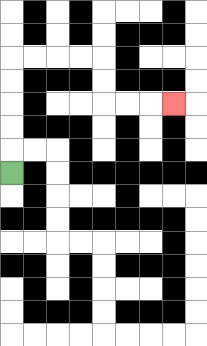{'start': '[0, 7]', 'end': '[7, 4]', 'path_directions': 'U,U,U,U,U,R,R,R,R,D,D,R,R,R', 'path_coordinates': '[[0, 7], [0, 6], [0, 5], [0, 4], [0, 3], [0, 2], [1, 2], [2, 2], [3, 2], [4, 2], [4, 3], [4, 4], [5, 4], [6, 4], [7, 4]]'}